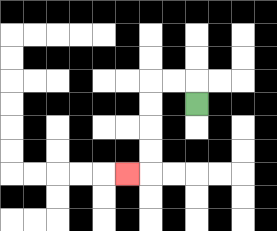{'start': '[8, 4]', 'end': '[5, 7]', 'path_directions': 'U,L,L,D,D,D,D,L', 'path_coordinates': '[[8, 4], [8, 3], [7, 3], [6, 3], [6, 4], [6, 5], [6, 6], [6, 7], [5, 7]]'}